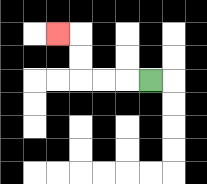{'start': '[6, 3]', 'end': '[2, 1]', 'path_directions': 'L,L,L,U,U,L', 'path_coordinates': '[[6, 3], [5, 3], [4, 3], [3, 3], [3, 2], [3, 1], [2, 1]]'}